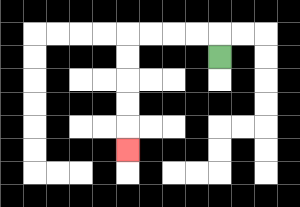{'start': '[9, 2]', 'end': '[5, 6]', 'path_directions': 'U,L,L,L,L,D,D,D,D,D', 'path_coordinates': '[[9, 2], [9, 1], [8, 1], [7, 1], [6, 1], [5, 1], [5, 2], [5, 3], [5, 4], [5, 5], [5, 6]]'}